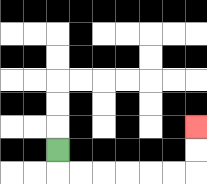{'start': '[2, 6]', 'end': '[8, 5]', 'path_directions': 'D,R,R,R,R,R,R,U,U', 'path_coordinates': '[[2, 6], [2, 7], [3, 7], [4, 7], [5, 7], [6, 7], [7, 7], [8, 7], [8, 6], [8, 5]]'}